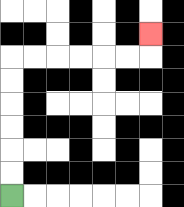{'start': '[0, 8]', 'end': '[6, 1]', 'path_directions': 'U,U,U,U,U,U,R,R,R,R,R,R,U', 'path_coordinates': '[[0, 8], [0, 7], [0, 6], [0, 5], [0, 4], [0, 3], [0, 2], [1, 2], [2, 2], [3, 2], [4, 2], [5, 2], [6, 2], [6, 1]]'}